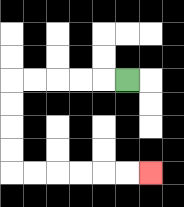{'start': '[5, 3]', 'end': '[6, 7]', 'path_directions': 'L,L,L,L,L,D,D,D,D,R,R,R,R,R,R', 'path_coordinates': '[[5, 3], [4, 3], [3, 3], [2, 3], [1, 3], [0, 3], [0, 4], [0, 5], [0, 6], [0, 7], [1, 7], [2, 7], [3, 7], [4, 7], [5, 7], [6, 7]]'}